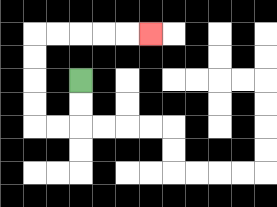{'start': '[3, 3]', 'end': '[6, 1]', 'path_directions': 'D,D,L,L,U,U,U,U,R,R,R,R,R', 'path_coordinates': '[[3, 3], [3, 4], [3, 5], [2, 5], [1, 5], [1, 4], [1, 3], [1, 2], [1, 1], [2, 1], [3, 1], [4, 1], [5, 1], [6, 1]]'}